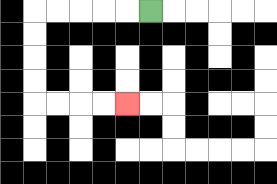{'start': '[6, 0]', 'end': '[5, 4]', 'path_directions': 'L,L,L,L,L,D,D,D,D,R,R,R,R', 'path_coordinates': '[[6, 0], [5, 0], [4, 0], [3, 0], [2, 0], [1, 0], [1, 1], [1, 2], [1, 3], [1, 4], [2, 4], [3, 4], [4, 4], [5, 4]]'}